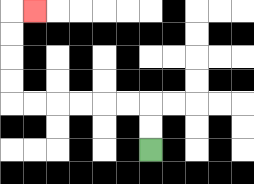{'start': '[6, 6]', 'end': '[1, 0]', 'path_directions': 'U,U,L,L,L,L,L,L,U,U,U,U,R', 'path_coordinates': '[[6, 6], [6, 5], [6, 4], [5, 4], [4, 4], [3, 4], [2, 4], [1, 4], [0, 4], [0, 3], [0, 2], [0, 1], [0, 0], [1, 0]]'}